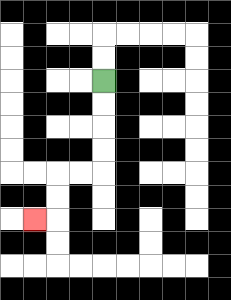{'start': '[4, 3]', 'end': '[1, 9]', 'path_directions': 'D,D,D,D,L,L,D,D,L', 'path_coordinates': '[[4, 3], [4, 4], [4, 5], [4, 6], [4, 7], [3, 7], [2, 7], [2, 8], [2, 9], [1, 9]]'}